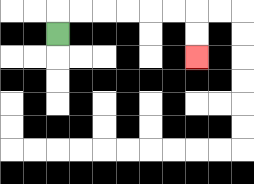{'start': '[2, 1]', 'end': '[8, 2]', 'path_directions': 'U,R,R,R,R,R,R,D,D', 'path_coordinates': '[[2, 1], [2, 0], [3, 0], [4, 0], [5, 0], [6, 0], [7, 0], [8, 0], [8, 1], [8, 2]]'}